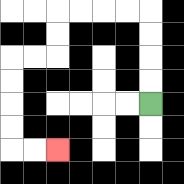{'start': '[6, 4]', 'end': '[2, 6]', 'path_directions': 'U,U,U,U,L,L,L,L,D,D,L,L,D,D,D,D,R,R', 'path_coordinates': '[[6, 4], [6, 3], [6, 2], [6, 1], [6, 0], [5, 0], [4, 0], [3, 0], [2, 0], [2, 1], [2, 2], [1, 2], [0, 2], [0, 3], [0, 4], [0, 5], [0, 6], [1, 6], [2, 6]]'}